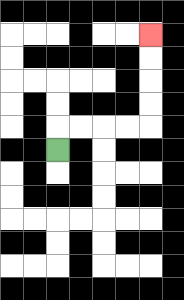{'start': '[2, 6]', 'end': '[6, 1]', 'path_directions': 'U,R,R,R,R,U,U,U,U', 'path_coordinates': '[[2, 6], [2, 5], [3, 5], [4, 5], [5, 5], [6, 5], [6, 4], [6, 3], [6, 2], [6, 1]]'}